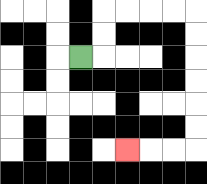{'start': '[3, 2]', 'end': '[5, 6]', 'path_directions': 'R,U,U,R,R,R,R,D,D,D,D,D,D,L,L,L', 'path_coordinates': '[[3, 2], [4, 2], [4, 1], [4, 0], [5, 0], [6, 0], [7, 0], [8, 0], [8, 1], [8, 2], [8, 3], [8, 4], [8, 5], [8, 6], [7, 6], [6, 6], [5, 6]]'}